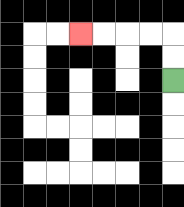{'start': '[7, 3]', 'end': '[3, 1]', 'path_directions': 'U,U,L,L,L,L', 'path_coordinates': '[[7, 3], [7, 2], [7, 1], [6, 1], [5, 1], [4, 1], [3, 1]]'}